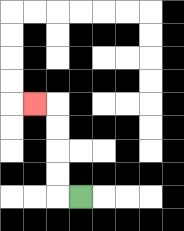{'start': '[3, 8]', 'end': '[1, 4]', 'path_directions': 'L,U,U,U,U,L', 'path_coordinates': '[[3, 8], [2, 8], [2, 7], [2, 6], [2, 5], [2, 4], [1, 4]]'}